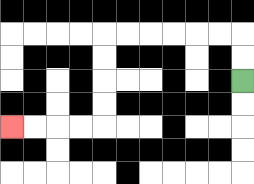{'start': '[10, 3]', 'end': '[0, 5]', 'path_directions': 'U,U,L,L,L,L,L,L,D,D,D,D,L,L,L,L', 'path_coordinates': '[[10, 3], [10, 2], [10, 1], [9, 1], [8, 1], [7, 1], [6, 1], [5, 1], [4, 1], [4, 2], [4, 3], [4, 4], [4, 5], [3, 5], [2, 5], [1, 5], [0, 5]]'}